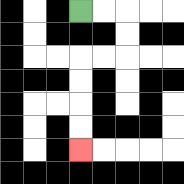{'start': '[3, 0]', 'end': '[3, 6]', 'path_directions': 'R,R,D,D,L,L,D,D,D,D', 'path_coordinates': '[[3, 0], [4, 0], [5, 0], [5, 1], [5, 2], [4, 2], [3, 2], [3, 3], [3, 4], [3, 5], [3, 6]]'}